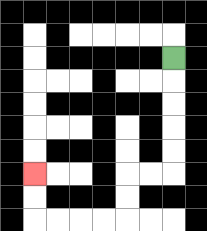{'start': '[7, 2]', 'end': '[1, 7]', 'path_directions': 'D,D,D,D,D,L,L,D,D,L,L,L,L,U,U', 'path_coordinates': '[[7, 2], [7, 3], [7, 4], [7, 5], [7, 6], [7, 7], [6, 7], [5, 7], [5, 8], [5, 9], [4, 9], [3, 9], [2, 9], [1, 9], [1, 8], [1, 7]]'}